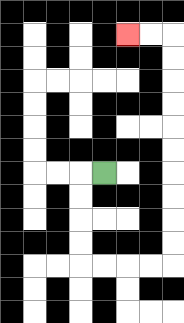{'start': '[4, 7]', 'end': '[5, 1]', 'path_directions': 'L,D,D,D,D,R,R,R,R,U,U,U,U,U,U,U,U,U,U,L,L', 'path_coordinates': '[[4, 7], [3, 7], [3, 8], [3, 9], [3, 10], [3, 11], [4, 11], [5, 11], [6, 11], [7, 11], [7, 10], [7, 9], [7, 8], [7, 7], [7, 6], [7, 5], [7, 4], [7, 3], [7, 2], [7, 1], [6, 1], [5, 1]]'}